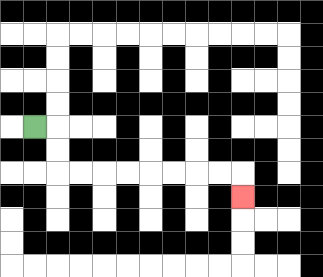{'start': '[1, 5]', 'end': '[10, 8]', 'path_directions': 'R,D,D,R,R,R,R,R,R,R,R,D', 'path_coordinates': '[[1, 5], [2, 5], [2, 6], [2, 7], [3, 7], [4, 7], [5, 7], [6, 7], [7, 7], [8, 7], [9, 7], [10, 7], [10, 8]]'}